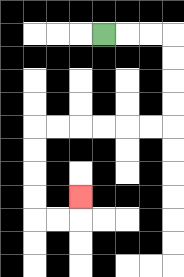{'start': '[4, 1]', 'end': '[3, 8]', 'path_directions': 'R,R,R,D,D,D,D,L,L,L,L,L,L,D,D,D,D,R,R,U', 'path_coordinates': '[[4, 1], [5, 1], [6, 1], [7, 1], [7, 2], [7, 3], [7, 4], [7, 5], [6, 5], [5, 5], [4, 5], [3, 5], [2, 5], [1, 5], [1, 6], [1, 7], [1, 8], [1, 9], [2, 9], [3, 9], [3, 8]]'}